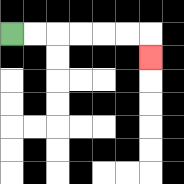{'start': '[0, 1]', 'end': '[6, 2]', 'path_directions': 'R,R,R,R,R,R,D', 'path_coordinates': '[[0, 1], [1, 1], [2, 1], [3, 1], [4, 1], [5, 1], [6, 1], [6, 2]]'}